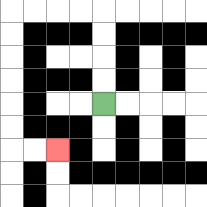{'start': '[4, 4]', 'end': '[2, 6]', 'path_directions': 'U,U,U,U,L,L,L,L,D,D,D,D,D,D,R,R', 'path_coordinates': '[[4, 4], [4, 3], [4, 2], [4, 1], [4, 0], [3, 0], [2, 0], [1, 0], [0, 0], [0, 1], [0, 2], [0, 3], [0, 4], [0, 5], [0, 6], [1, 6], [2, 6]]'}